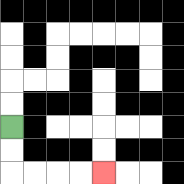{'start': '[0, 5]', 'end': '[4, 7]', 'path_directions': 'D,D,R,R,R,R', 'path_coordinates': '[[0, 5], [0, 6], [0, 7], [1, 7], [2, 7], [3, 7], [4, 7]]'}